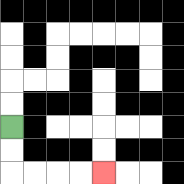{'start': '[0, 5]', 'end': '[4, 7]', 'path_directions': 'D,D,R,R,R,R', 'path_coordinates': '[[0, 5], [0, 6], [0, 7], [1, 7], [2, 7], [3, 7], [4, 7]]'}